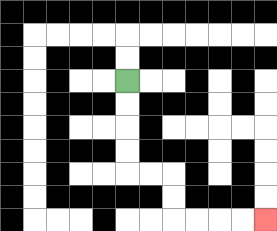{'start': '[5, 3]', 'end': '[11, 9]', 'path_directions': 'D,D,D,D,R,R,D,D,R,R,R,R', 'path_coordinates': '[[5, 3], [5, 4], [5, 5], [5, 6], [5, 7], [6, 7], [7, 7], [7, 8], [7, 9], [8, 9], [9, 9], [10, 9], [11, 9]]'}